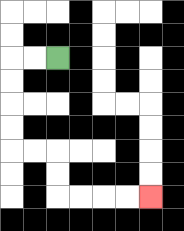{'start': '[2, 2]', 'end': '[6, 8]', 'path_directions': 'L,L,D,D,D,D,R,R,D,D,R,R,R,R', 'path_coordinates': '[[2, 2], [1, 2], [0, 2], [0, 3], [0, 4], [0, 5], [0, 6], [1, 6], [2, 6], [2, 7], [2, 8], [3, 8], [4, 8], [5, 8], [6, 8]]'}